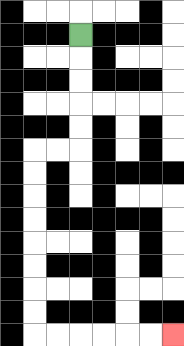{'start': '[3, 1]', 'end': '[7, 14]', 'path_directions': 'D,D,D,D,D,L,L,D,D,D,D,D,D,D,D,R,R,R,R,R,R', 'path_coordinates': '[[3, 1], [3, 2], [3, 3], [3, 4], [3, 5], [3, 6], [2, 6], [1, 6], [1, 7], [1, 8], [1, 9], [1, 10], [1, 11], [1, 12], [1, 13], [1, 14], [2, 14], [3, 14], [4, 14], [5, 14], [6, 14], [7, 14]]'}